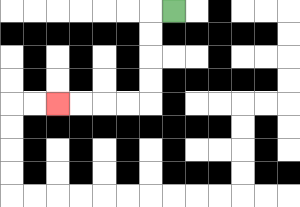{'start': '[7, 0]', 'end': '[2, 4]', 'path_directions': 'L,D,D,D,D,L,L,L,L', 'path_coordinates': '[[7, 0], [6, 0], [6, 1], [6, 2], [6, 3], [6, 4], [5, 4], [4, 4], [3, 4], [2, 4]]'}